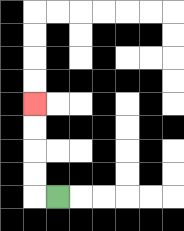{'start': '[2, 8]', 'end': '[1, 4]', 'path_directions': 'L,U,U,U,U', 'path_coordinates': '[[2, 8], [1, 8], [1, 7], [1, 6], [1, 5], [1, 4]]'}